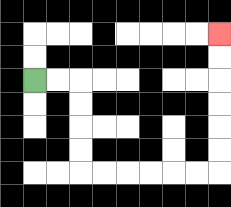{'start': '[1, 3]', 'end': '[9, 1]', 'path_directions': 'R,R,D,D,D,D,R,R,R,R,R,R,U,U,U,U,U,U', 'path_coordinates': '[[1, 3], [2, 3], [3, 3], [3, 4], [3, 5], [3, 6], [3, 7], [4, 7], [5, 7], [6, 7], [7, 7], [8, 7], [9, 7], [9, 6], [9, 5], [9, 4], [9, 3], [9, 2], [9, 1]]'}